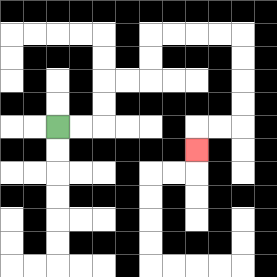{'start': '[2, 5]', 'end': '[8, 6]', 'path_directions': 'R,R,U,U,R,R,U,U,R,R,R,R,D,D,D,D,L,L,D', 'path_coordinates': '[[2, 5], [3, 5], [4, 5], [4, 4], [4, 3], [5, 3], [6, 3], [6, 2], [6, 1], [7, 1], [8, 1], [9, 1], [10, 1], [10, 2], [10, 3], [10, 4], [10, 5], [9, 5], [8, 5], [8, 6]]'}